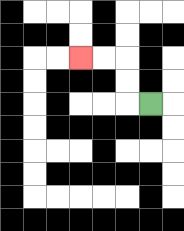{'start': '[6, 4]', 'end': '[3, 2]', 'path_directions': 'L,U,U,L,L', 'path_coordinates': '[[6, 4], [5, 4], [5, 3], [5, 2], [4, 2], [3, 2]]'}